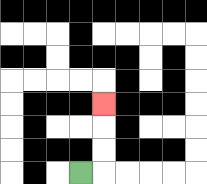{'start': '[3, 7]', 'end': '[4, 4]', 'path_directions': 'R,U,U,U', 'path_coordinates': '[[3, 7], [4, 7], [4, 6], [4, 5], [4, 4]]'}